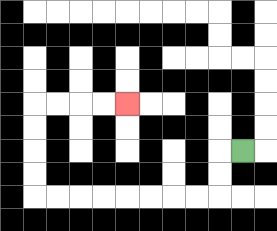{'start': '[10, 6]', 'end': '[5, 4]', 'path_directions': 'L,D,D,L,L,L,L,L,L,L,L,U,U,U,U,R,R,R,R', 'path_coordinates': '[[10, 6], [9, 6], [9, 7], [9, 8], [8, 8], [7, 8], [6, 8], [5, 8], [4, 8], [3, 8], [2, 8], [1, 8], [1, 7], [1, 6], [1, 5], [1, 4], [2, 4], [3, 4], [4, 4], [5, 4]]'}